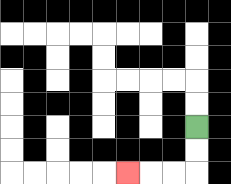{'start': '[8, 5]', 'end': '[5, 7]', 'path_directions': 'D,D,L,L,L', 'path_coordinates': '[[8, 5], [8, 6], [8, 7], [7, 7], [6, 7], [5, 7]]'}